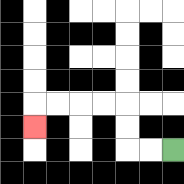{'start': '[7, 6]', 'end': '[1, 5]', 'path_directions': 'L,L,U,U,L,L,L,L,D', 'path_coordinates': '[[7, 6], [6, 6], [5, 6], [5, 5], [5, 4], [4, 4], [3, 4], [2, 4], [1, 4], [1, 5]]'}